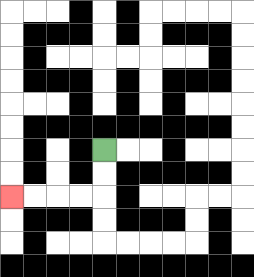{'start': '[4, 6]', 'end': '[0, 8]', 'path_directions': 'D,D,L,L,L,L', 'path_coordinates': '[[4, 6], [4, 7], [4, 8], [3, 8], [2, 8], [1, 8], [0, 8]]'}